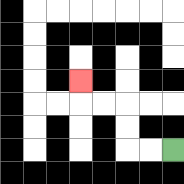{'start': '[7, 6]', 'end': '[3, 3]', 'path_directions': 'L,L,U,U,L,L,U', 'path_coordinates': '[[7, 6], [6, 6], [5, 6], [5, 5], [5, 4], [4, 4], [3, 4], [3, 3]]'}